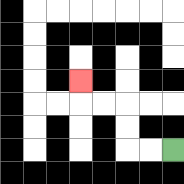{'start': '[7, 6]', 'end': '[3, 3]', 'path_directions': 'L,L,U,U,L,L,U', 'path_coordinates': '[[7, 6], [6, 6], [5, 6], [5, 5], [5, 4], [4, 4], [3, 4], [3, 3]]'}